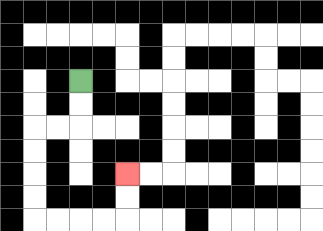{'start': '[3, 3]', 'end': '[5, 7]', 'path_directions': 'D,D,L,L,D,D,D,D,R,R,R,R,U,U', 'path_coordinates': '[[3, 3], [3, 4], [3, 5], [2, 5], [1, 5], [1, 6], [1, 7], [1, 8], [1, 9], [2, 9], [3, 9], [4, 9], [5, 9], [5, 8], [5, 7]]'}